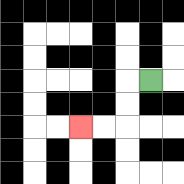{'start': '[6, 3]', 'end': '[3, 5]', 'path_directions': 'L,D,D,L,L', 'path_coordinates': '[[6, 3], [5, 3], [5, 4], [5, 5], [4, 5], [3, 5]]'}